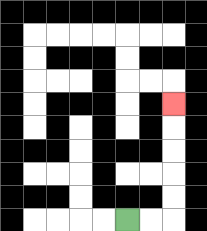{'start': '[5, 9]', 'end': '[7, 4]', 'path_directions': 'R,R,U,U,U,U,U', 'path_coordinates': '[[5, 9], [6, 9], [7, 9], [7, 8], [7, 7], [7, 6], [7, 5], [7, 4]]'}